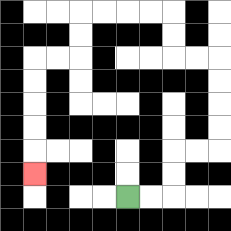{'start': '[5, 8]', 'end': '[1, 7]', 'path_directions': 'R,R,U,U,R,R,U,U,U,U,L,L,U,U,L,L,L,L,D,D,L,L,D,D,D,D,D', 'path_coordinates': '[[5, 8], [6, 8], [7, 8], [7, 7], [7, 6], [8, 6], [9, 6], [9, 5], [9, 4], [9, 3], [9, 2], [8, 2], [7, 2], [7, 1], [7, 0], [6, 0], [5, 0], [4, 0], [3, 0], [3, 1], [3, 2], [2, 2], [1, 2], [1, 3], [1, 4], [1, 5], [1, 6], [1, 7]]'}